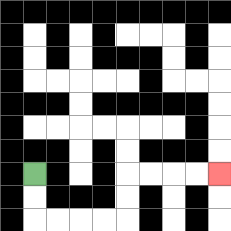{'start': '[1, 7]', 'end': '[9, 7]', 'path_directions': 'D,D,R,R,R,R,U,U,R,R,R,R', 'path_coordinates': '[[1, 7], [1, 8], [1, 9], [2, 9], [3, 9], [4, 9], [5, 9], [5, 8], [5, 7], [6, 7], [7, 7], [8, 7], [9, 7]]'}